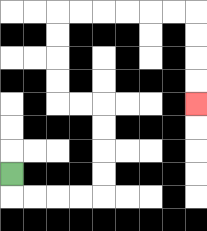{'start': '[0, 7]', 'end': '[8, 4]', 'path_directions': 'D,R,R,R,R,U,U,U,U,L,L,U,U,U,U,R,R,R,R,R,R,D,D,D,D', 'path_coordinates': '[[0, 7], [0, 8], [1, 8], [2, 8], [3, 8], [4, 8], [4, 7], [4, 6], [4, 5], [4, 4], [3, 4], [2, 4], [2, 3], [2, 2], [2, 1], [2, 0], [3, 0], [4, 0], [5, 0], [6, 0], [7, 0], [8, 0], [8, 1], [8, 2], [8, 3], [8, 4]]'}